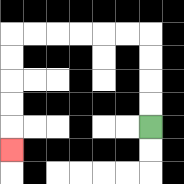{'start': '[6, 5]', 'end': '[0, 6]', 'path_directions': 'U,U,U,U,L,L,L,L,L,L,D,D,D,D,D', 'path_coordinates': '[[6, 5], [6, 4], [6, 3], [6, 2], [6, 1], [5, 1], [4, 1], [3, 1], [2, 1], [1, 1], [0, 1], [0, 2], [0, 3], [0, 4], [0, 5], [0, 6]]'}